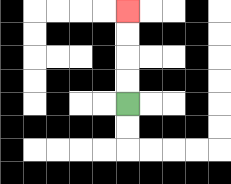{'start': '[5, 4]', 'end': '[5, 0]', 'path_directions': 'U,U,U,U', 'path_coordinates': '[[5, 4], [5, 3], [5, 2], [5, 1], [5, 0]]'}